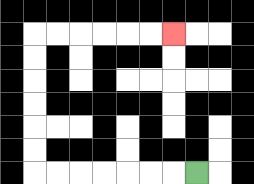{'start': '[8, 7]', 'end': '[7, 1]', 'path_directions': 'L,L,L,L,L,L,L,U,U,U,U,U,U,R,R,R,R,R,R', 'path_coordinates': '[[8, 7], [7, 7], [6, 7], [5, 7], [4, 7], [3, 7], [2, 7], [1, 7], [1, 6], [1, 5], [1, 4], [1, 3], [1, 2], [1, 1], [2, 1], [3, 1], [4, 1], [5, 1], [6, 1], [7, 1]]'}